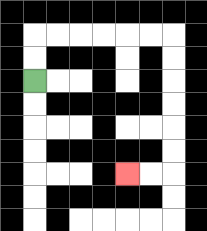{'start': '[1, 3]', 'end': '[5, 7]', 'path_directions': 'U,U,R,R,R,R,R,R,D,D,D,D,D,D,L,L', 'path_coordinates': '[[1, 3], [1, 2], [1, 1], [2, 1], [3, 1], [4, 1], [5, 1], [6, 1], [7, 1], [7, 2], [7, 3], [7, 4], [7, 5], [7, 6], [7, 7], [6, 7], [5, 7]]'}